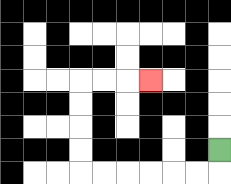{'start': '[9, 6]', 'end': '[6, 3]', 'path_directions': 'D,L,L,L,L,L,L,U,U,U,U,R,R,R', 'path_coordinates': '[[9, 6], [9, 7], [8, 7], [7, 7], [6, 7], [5, 7], [4, 7], [3, 7], [3, 6], [3, 5], [3, 4], [3, 3], [4, 3], [5, 3], [6, 3]]'}